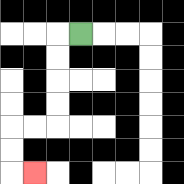{'start': '[3, 1]', 'end': '[1, 7]', 'path_directions': 'L,D,D,D,D,L,L,D,D,R', 'path_coordinates': '[[3, 1], [2, 1], [2, 2], [2, 3], [2, 4], [2, 5], [1, 5], [0, 5], [0, 6], [0, 7], [1, 7]]'}